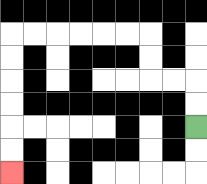{'start': '[8, 5]', 'end': '[0, 7]', 'path_directions': 'U,U,L,L,U,U,L,L,L,L,L,L,D,D,D,D,D,D', 'path_coordinates': '[[8, 5], [8, 4], [8, 3], [7, 3], [6, 3], [6, 2], [6, 1], [5, 1], [4, 1], [3, 1], [2, 1], [1, 1], [0, 1], [0, 2], [0, 3], [0, 4], [0, 5], [0, 6], [0, 7]]'}